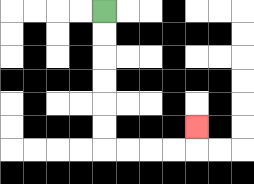{'start': '[4, 0]', 'end': '[8, 5]', 'path_directions': 'D,D,D,D,D,D,R,R,R,R,U', 'path_coordinates': '[[4, 0], [4, 1], [4, 2], [4, 3], [4, 4], [4, 5], [4, 6], [5, 6], [6, 6], [7, 6], [8, 6], [8, 5]]'}